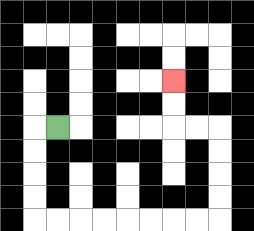{'start': '[2, 5]', 'end': '[7, 3]', 'path_directions': 'L,D,D,D,D,R,R,R,R,R,R,R,R,U,U,U,U,L,L,U,U', 'path_coordinates': '[[2, 5], [1, 5], [1, 6], [1, 7], [1, 8], [1, 9], [2, 9], [3, 9], [4, 9], [5, 9], [6, 9], [7, 9], [8, 9], [9, 9], [9, 8], [9, 7], [9, 6], [9, 5], [8, 5], [7, 5], [7, 4], [7, 3]]'}